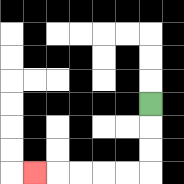{'start': '[6, 4]', 'end': '[1, 7]', 'path_directions': 'D,D,D,L,L,L,L,L', 'path_coordinates': '[[6, 4], [6, 5], [6, 6], [6, 7], [5, 7], [4, 7], [3, 7], [2, 7], [1, 7]]'}